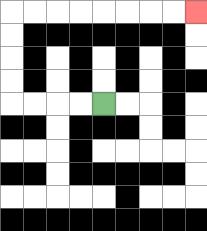{'start': '[4, 4]', 'end': '[8, 0]', 'path_directions': 'L,L,L,L,U,U,U,U,R,R,R,R,R,R,R,R', 'path_coordinates': '[[4, 4], [3, 4], [2, 4], [1, 4], [0, 4], [0, 3], [0, 2], [0, 1], [0, 0], [1, 0], [2, 0], [3, 0], [4, 0], [5, 0], [6, 0], [7, 0], [8, 0]]'}